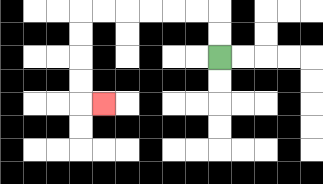{'start': '[9, 2]', 'end': '[4, 4]', 'path_directions': 'U,U,L,L,L,L,L,L,D,D,D,D,R', 'path_coordinates': '[[9, 2], [9, 1], [9, 0], [8, 0], [7, 0], [6, 0], [5, 0], [4, 0], [3, 0], [3, 1], [3, 2], [3, 3], [3, 4], [4, 4]]'}